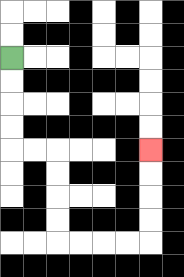{'start': '[0, 2]', 'end': '[6, 6]', 'path_directions': 'D,D,D,D,R,R,D,D,D,D,R,R,R,R,U,U,U,U', 'path_coordinates': '[[0, 2], [0, 3], [0, 4], [0, 5], [0, 6], [1, 6], [2, 6], [2, 7], [2, 8], [2, 9], [2, 10], [3, 10], [4, 10], [5, 10], [6, 10], [6, 9], [6, 8], [6, 7], [6, 6]]'}